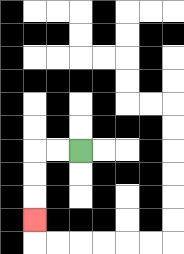{'start': '[3, 6]', 'end': '[1, 9]', 'path_directions': 'L,L,D,D,D', 'path_coordinates': '[[3, 6], [2, 6], [1, 6], [1, 7], [1, 8], [1, 9]]'}